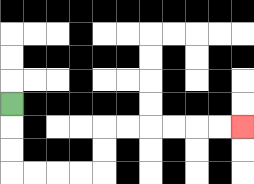{'start': '[0, 4]', 'end': '[10, 5]', 'path_directions': 'D,D,D,R,R,R,R,U,U,R,R,R,R,R,R', 'path_coordinates': '[[0, 4], [0, 5], [0, 6], [0, 7], [1, 7], [2, 7], [3, 7], [4, 7], [4, 6], [4, 5], [5, 5], [6, 5], [7, 5], [8, 5], [9, 5], [10, 5]]'}